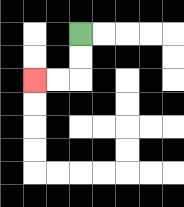{'start': '[3, 1]', 'end': '[1, 3]', 'path_directions': 'D,D,L,L', 'path_coordinates': '[[3, 1], [3, 2], [3, 3], [2, 3], [1, 3]]'}